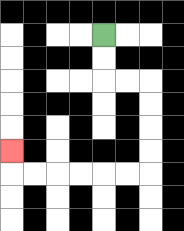{'start': '[4, 1]', 'end': '[0, 6]', 'path_directions': 'D,D,R,R,D,D,D,D,L,L,L,L,L,L,U', 'path_coordinates': '[[4, 1], [4, 2], [4, 3], [5, 3], [6, 3], [6, 4], [6, 5], [6, 6], [6, 7], [5, 7], [4, 7], [3, 7], [2, 7], [1, 7], [0, 7], [0, 6]]'}